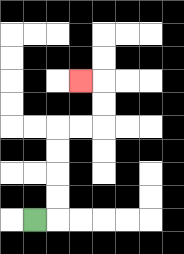{'start': '[1, 9]', 'end': '[3, 3]', 'path_directions': 'R,U,U,U,U,R,R,U,U,L', 'path_coordinates': '[[1, 9], [2, 9], [2, 8], [2, 7], [2, 6], [2, 5], [3, 5], [4, 5], [4, 4], [4, 3], [3, 3]]'}